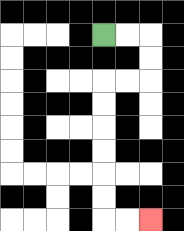{'start': '[4, 1]', 'end': '[6, 9]', 'path_directions': 'R,R,D,D,L,L,D,D,D,D,D,D,R,R', 'path_coordinates': '[[4, 1], [5, 1], [6, 1], [6, 2], [6, 3], [5, 3], [4, 3], [4, 4], [4, 5], [4, 6], [4, 7], [4, 8], [4, 9], [5, 9], [6, 9]]'}